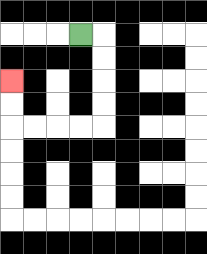{'start': '[3, 1]', 'end': '[0, 3]', 'path_directions': 'R,D,D,D,D,L,L,L,L,U,U', 'path_coordinates': '[[3, 1], [4, 1], [4, 2], [4, 3], [4, 4], [4, 5], [3, 5], [2, 5], [1, 5], [0, 5], [0, 4], [0, 3]]'}